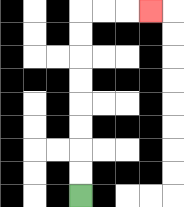{'start': '[3, 8]', 'end': '[6, 0]', 'path_directions': 'U,U,U,U,U,U,U,U,R,R,R', 'path_coordinates': '[[3, 8], [3, 7], [3, 6], [3, 5], [3, 4], [3, 3], [3, 2], [3, 1], [3, 0], [4, 0], [5, 0], [6, 0]]'}